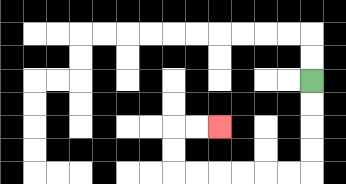{'start': '[13, 3]', 'end': '[9, 5]', 'path_directions': 'D,D,D,D,L,L,L,L,L,L,U,U,R,R', 'path_coordinates': '[[13, 3], [13, 4], [13, 5], [13, 6], [13, 7], [12, 7], [11, 7], [10, 7], [9, 7], [8, 7], [7, 7], [7, 6], [7, 5], [8, 5], [9, 5]]'}